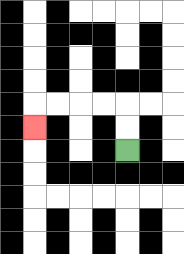{'start': '[5, 6]', 'end': '[1, 5]', 'path_directions': 'U,U,L,L,L,L,D', 'path_coordinates': '[[5, 6], [5, 5], [5, 4], [4, 4], [3, 4], [2, 4], [1, 4], [1, 5]]'}